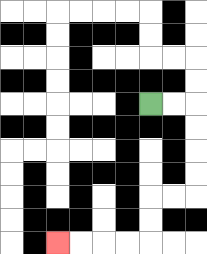{'start': '[6, 4]', 'end': '[2, 10]', 'path_directions': 'R,R,D,D,D,D,L,L,D,D,L,L,L,L', 'path_coordinates': '[[6, 4], [7, 4], [8, 4], [8, 5], [8, 6], [8, 7], [8, 8], [7, 8], [6, 8], [6, 9], [6, 10], [5, 10], [4, 10], [3, 10], [2, 10]]'}